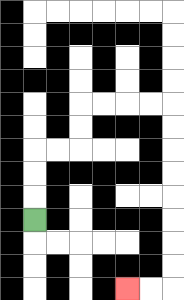{'start': '[1, 9]', 'end': '[5, 12]', 'path_directions': 'U,U,U,R,R,U,U,R,R,R,R,D,D,D,D,D,D,D,D,L,L', 'path_coordinates': '[[1, 9], [1, 8], [1, 7], [1, 6], [2, 6], [3, 6], [3, 5], [3, 4], [4, 4], [5, 4], [6, 4], [7, 4], [7, 5], [7, 6], [7, 7], [7, 8], [7, 9], [7, 10], [7, 11], [7, 12], [6, 12], [5, 12]]'}